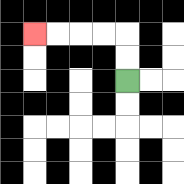{'start': '[5, 3]', 'end': '[1, 1]', 'path_directions': 'U,U,L,L,L,L', 'path_coordinates': '[[5, 3], [5, 2], [5, 1], [4, 1], [3, 1], [2, 1], [1, 1]]'}